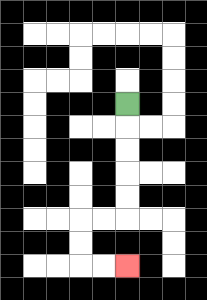{'start': '[5, 4]', 'end': '[5, 11]', 'path_directions': 'D,D,D,D,D,L,L,D,D,R,R', 'path_coordinates': '[[5, 4], [5, 5], [5, 6], [5, 7], [5, 8], [5, 9], [4, 9], [3, 9], [3, 10], [3, 11], [4, 11], [5, 11]]'}